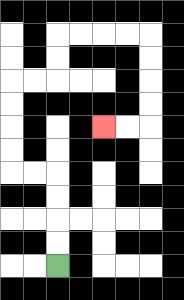{'start': '[2, 11]', 'end': '[4, 5]', 'path_directions': 'U,U,U,U,L,L,U,U,U,U,R,R,U,U,R,R,R,R,D,D,D,D,L,L', 'path_coordinates': '[[2, 11], [2, 10], [2, 9], [2, 8], [2, 7], [1, 7], [0, 7], [0, 6], [0, 5], [0, 4], [0, 3], [1, 3], [2, 3], [2, 2], [2, 1], [3, 1], [4, 1], [5, 1], [6, 1], [6, 2], [6, 3], [6, 4], [6, 5], [5, 5], [4, 5]]'}